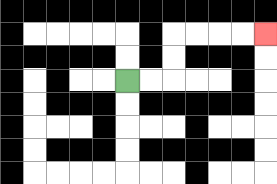{'start': '[5, 3]', 'end': '[11, 1]', 'path_directions': 'R,R,U,U,R,R,R,R', 'path_coordinates': '[[5, 3], [6, 3], [7, 3], [7, 2], [7, 1], [8, 1], [9, 1], [10, 1], [11, 1]]'}